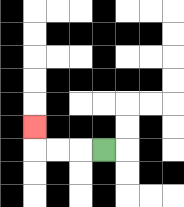{'start': '[4, 6]', 'end': '[1, 5]', 'path_directions': 'L,L,L,U', 'path_coordinates': '[[4, 6], [3, 6], [2, 6], [1, 6], [1, 5]]'}